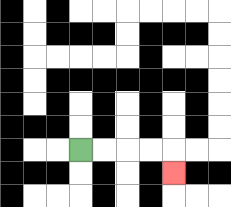{'start': '[3, 6]', 'end': '[7, 7]', 'path_directions': 'R,R,R,R,D', 'path_coordinates': '[[3, 6], [4, 6], [5, 6], [6, 6], [7, 6], [7, 7]]'}